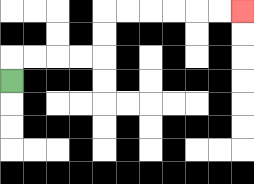{'start': '[0, 3]', 'end': '[10, 0]', 'path_directions': 'U,R,R,R,R,U,U,R,R,R,R,R,R', 'path_coordinates': '[[0, 3], [0, 2], [1, 2], [2, 2], [3, 2], [4, 2], [4, 1], [4, 0], [5, 0], [6, 0], [7, 0], [8, 0], [9, 0], [10, 0]]'}